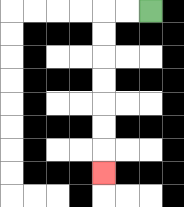{'start': '[6, 0]', 'end': '[4, 7]', 'path_directions': 'L,L,D,D,D,D,D,D,D', 'path_coordinates': '[[6, 0], [5, 0], [4, 0], [4, 1], [4, 2], [4, 3], [4, 4], [4, 5], [4, 6], [4, 7]]'}